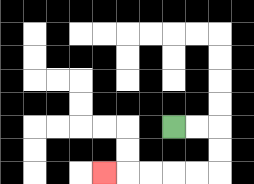{'start': '[7, 5]', 'end': '[4, 7]', 'path_directions': 'R,R,D,D,L,L,L,L,L', 'path_coordinates': '[[7, 5], [8, 5], [9, 5], [9, 6], [9, 7], [8, 7], [7, 7], [6, 7], [5, 7], [4, 7]]'}